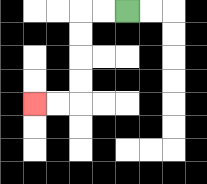{'start': '[5, 0]', 'end': '[1, 4]', 'path_directions': 'L,L,D,D,D,D,L,L', 'path_coordinates': '[[5, 0], [4, 0], [3, 0], [3, 1], [3, 2], [3, 3], [3, 4], [2, 4], [1, 4]]'}